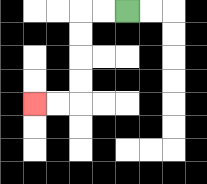{'start': '[5, 0]', 'end': '[1, 4]', 'path_directions': 'L,L,D,D,D,D,L,L', 'path_coordinates': '[[5, 0], [4, 0], [3, 0], [3, 1], [3, 2], [3, 3], [3, 4], [2, 4], [1, 4]]'}